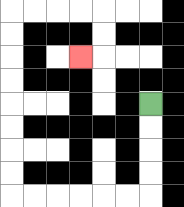{'start': '[6, 4]', 'end': '[3, 2]', 'path_directions': 'D,D,D,D,L,L,L,L,L,L,U,U,U,U,U,U,U,U,R,R,R,R,D,D,L', 'path_coordinates': '[[6, 4], [6, 5], [6, 6], [6, 7], [6, 8], [5, 8], [4, 8], [3, 8], [2, 8], [1, 8], [0, 8], [0, 7], [0, 6], [0, 5], [0, 4], [0, 3], [0, 2], [0, 1], [0, 0], [1, 0], [2, 0], [3, 0], [4, 0], [4, 1], [4, 2], [3, 2]]'}